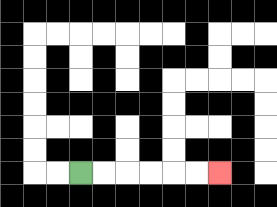{'start': '[3, 7]', 'end': '[9, 7]', 'path_directions': 'R,R,R,R,R,R', 'path_coordinates': '[[3, 7], [4, 7], [5, 7], [6, 7], [7, 7], [8, 7], [9, 7]]'}